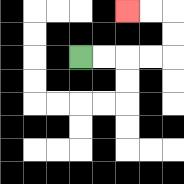{'start': '[3, 2]', 'end': '[5, 0]', 'path_directions': 'R,R,R,R,U,U,L,L', 'path_coordinates': '[[3, 2], [4, 2], [5, 2], [6, 2], [7, 2], [7, 1], [7, 0], [6, 0], [5, 0]]'}